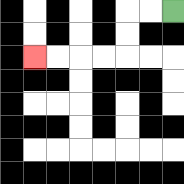{'start': '[7, 0]', 'end': '[1, 2]', 'path_directions': 'L,L,D,D,L,L,L,L', 'path_coordinates': '[[7, 0], [6, 0], [5, 0], [5, 1], [5, 2], [4, 2], [3, 2], [2, 2], [1, 2]]'}